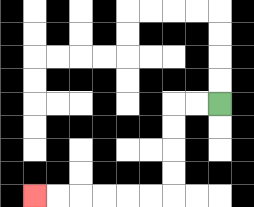{'start': '[9, 4]', 'end': '[1, 8]', 'path_directions': 'L,L,D,D,D,D,L,L,L,L,L,L', 'path_coordinates': '[[9, 4], [8, 4], [7, 4], [7, 5], [7, 6], [7, 7], [7, 8], [6, 8], [5, 8], [4, 8], [3, 8], [2, 8], [1, 8]]'}